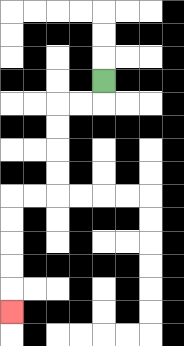{'start': '[4, 3]', 'end': '[0, 13]', 'path_directions': 'D,L,L,D,D,D,D,L,L,D,D,D,D,D', 'path_coordinates': '[[4, 3], [4, 4], [3, 4], [2, 4], [2, 5], [2, 6], [2, 7], [2, 8], [1, 8], [0, 8], [0, 9], [0, 10], [0, 11], [0, 12], [0, 13]]'}